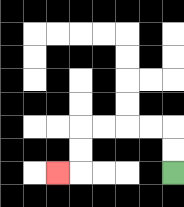{'start': '[7, 7]', 'end': '[2, 7]', 'path_directions': 'U,U,L,L,L,L,D,D,L', 'path_coordinates': '[[7, 7], [7, 6], [7, 5], [6, 5], [5, 5], [4, 5], [3, 5], [3, 6], [3, 7], [2, 7]]'}